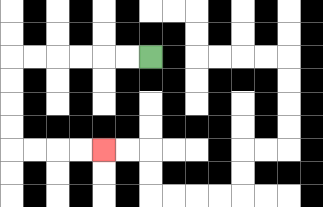{'start': '[6, 2]', 'end': '[4, 6]', 'path_directions': 'L,L,L,L,L,L,D,D,D,D,R,R,R,R', 'path_coordinates': '[[6, 2], [5, 2], [4, 2], [3, 2], [2, 2], [1, 2], [0, 2], [0, 3], [0, 4], [0, 5], [0, 6], [1, 6], [2, 6], [3, 6], [4, 6]]'}